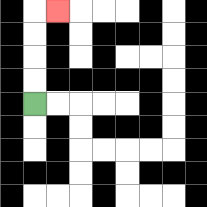{'start': '[1, 4]', 'end': '[2, 0]', 'path_directions': 'U,U,U,U,R', 'path_coordinates': '[[1, 4], [1, 3], [1, 2], [1, 1], [1, 0], [2, 0]]'}